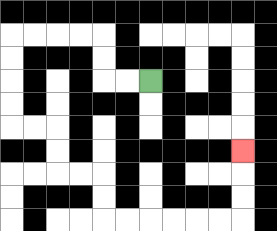{'start': '[6, 3]', 'end': '[10, 6]', 'path_directions': 'L,L,U,U,L,L,L,L,D,D,D,D,R,R,D,D,R,R,D,D,R,R,R,R,R,R,U,U,U', 'path_coordinates': '[[6, 3], [5, 3], [4, 3], [4, 2], [4, 1], [3, 1], [2, 1], [1, 1], [0, 1], [0, 2], [0, 3], [0, 4], [0, 5], [1, 5], [2, 5], [2, 6], [2, 7], [3, 7], [4, 7], [4, 8], [4, 9], [5, 9], [6, 9], [7, 9], [8, 9], [9, 9], [10, 9], [10, 8], [10, 7], [10, 6]]'}